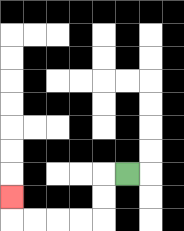{'start': '[5, 7]', 'end': '[0, 8]', 'path_directions': 'L,D,D,L,L,L,L,U', 'path_coordinates': '[[5, 7], [4, 7], [4, 8], [4, 9], [3, 9], [2, 9], [1, 9], [0, 9], [0, 8]]'}